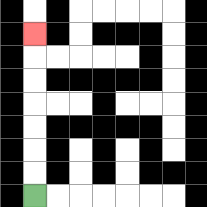{'start': '[1, 8]', 'end': '[1, 1]', 'path_directions': 'U,U,U,U,U,U,U', 'path_coordinates': '[[1, 8], [1, 7], [1, 6], [1, 5], [1, 4], [1, 3], [1, 2], [1, 1]]'}